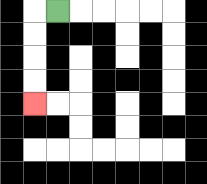{'start': '[2, 0]', 'end': '[1, 4]', 'path_directions': 'L,D,D,D,D', 'path_coordinates': '[[2, 0], [1, 0], [1, 1], [1, 2], [1, 3], [1, 4]]'}